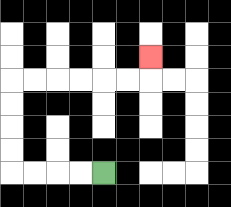{'start': '[4, 7]', 'end': '[6, 2]', 'path_directions': 'L,L,L,L,U,U,U,U,R,R,R,R,R,R,U', 'path_coordinates': '[[4, 7], [3, 7], [2, 7], [1, 7], [0, 7], [0, 6], [0, 5], [0, 4], [0, 3], [1, 3], [2, 3], [3, 3], [4, 3], [5, 3], [6, 3], [6, 2]]'}